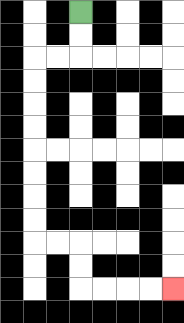{'start': '[3, 0]', 'end': '[7, 12]', 'path_directions': 'D,D,L,L,D,D,D,D,D,D,D,D,R,R,D,D,R,R,R,R', 'path_coordinates': '[[3, 0], [3, 1], [3, 2], [2, 2], [1, 2], [1, 3], [1, 4], [1, 5], [1, 6], [1, 7], [1, 8], [1, 9], [1, 10], [2, 10], [3, 10], [3, 11], [3, 12], [4, 12], [5, 12], [6, 12], [7, 12]]'}